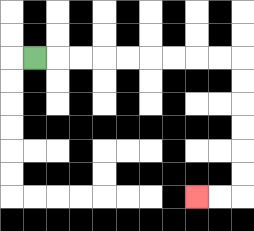{'start': '[1, 2]', 'end': '[8, 8]', 'path_directions': 'R,R,R,R,R,R,R,R,R,D,D,D,D,D,D,L,L', 'path_coordinates': '[[1, 2], [2, 2], [3, 2], [4, 2], [5, 2], [6, 2], [7, 2], [8, 2], [9, 2], [10, 2], [10, 3], [10, 4], [10, 5], [10, 6], [10, 7], [10, 8], [9, 8], [8, 8]]'}